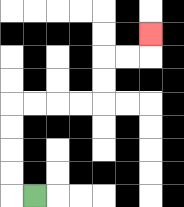{'start': '[1, 8]', 'end': '[6, 1]', 'path_directions': 'L,U,U,U,U,R,R,R,R,U,U,R,R,U', 'path_coordinates': '[[1, 8], [0, 8], [0, 7], [0, 6], [0, 5], [0, 4], [1, 4], [2, 4], [3, 4], [4, 4], [4, 3], [4, 2], [5, 2], [6, 2], [6, 1]]'}